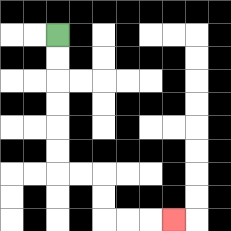{'start': '[2, 1]', 'end': '[7, 9]', 'path_directions': 'D,D,D,D,D,D,R,R,D,D,R,R,R', 'path_coordinates': '[[2, 1], [2, 2], [2, 3], [2, 4], [2, 5], [2, 6], [2, 7], [3, 7], [4, 7], [4, 8], [4, 9], [5, 9], [6, 9], [7, 9]]'}